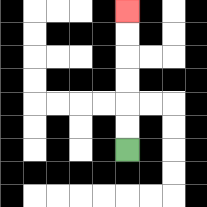{'start': '[5, 6]', 'end': '[5, 0]', 'path_directions': 'U,U,U,U,U,U', 'path_coordinates': '[[5, 6], [5, 5], [5, 4], [5, 3], [5, 2], [5, 1], [5, 0]]'}